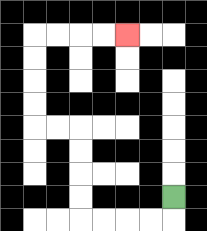{'start': '[7, 8]', 'end': '[5, 1]', 'path_directions': 'D,L,L,L,L,U,U,U,U,L,L,U,U,U,U,R,R,R,R', 'path_coordinates': '[[7, 8], [7, 9], [6, 9], [5, 9], [4, 9], [3, 9], [3, 8], [3, 7], [3, 6], [3, 5], [2, 5], [1, 5], [1, 4], [1, 3], [1, 2], [1, 1], [2, 1], [3, 1], [4, 1], [5, 1]]'}